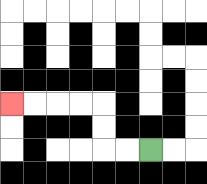{'start': '[6, 6]', 'end': '[0, 4]', 'path_directions': 'L,L,U,U,L,L,L,L', 'path_coordinates': '[[6, 6], [5, 6], [4, 6], [4, 5], [4, 4], [3, 4], [2, 4], [1, 4], [0, 4]]'}